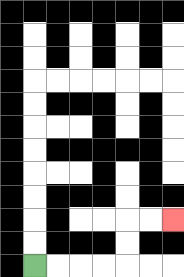{'start': '[1, 11]', 'end': '[7, 9]', 'path_directions': 'R,R,R,R,U,U,R,R', 'path_coordinates': '[[1, 11], [2, 11], [3, 11], [4, 11], [5, 11], [5, 10], [5, 9], [6, 9], [7, 9]]'}